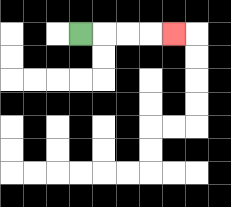{'start': '[3, 1]', 'end': '[7, 1]', 'path_directions': 'R,R,R,R', 'path_coordinates': '[[3, 1], [4, 1], [5, 1], [6, 1], [7, 1]]'}